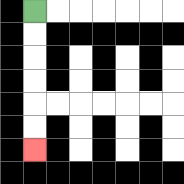{'start': '[1, 0]', 'end': '[1, 6]', 'path_directions': 'D,D,D,D,D,D', 'path_coordinates': '[[1, 0], [1, 1], [1, 2], [1, 3], [1, 4], [1, 5], [1, 6]]'}